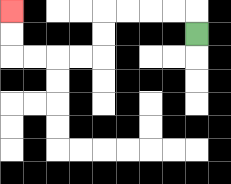{'start': '[8, 1]', 'end': '[0, 0]', 'path_directions': 'U,L,L,L,L,D,D,L,L,L,L,U,U', 'path_coordinates': '[[8, 1], [8, 0], [7, 0], [6, 0], [5, 0], [4, 0], [4, 1], [4, 2], [3, 2], [2, 2], [1, 2], [0, 2], [0, 1], [0, 0]]'}